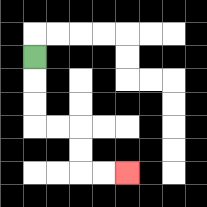{'start': '[1, 2]', 'end': '[5, 7]', 'path_directions': 'D,D,D,R,R,D,D,R,R', 'path_coordinates': '[[1, 2], [1, 3], [1, 4], [1, 5], [2, 5], [3, 5], [3, 6], [3, 7], [4, 7], [5, 7]]'}